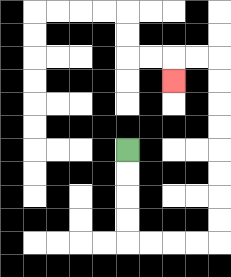{'start': '[5, 6]', 'end': '[7, 3]', 'path_directions': 'D,D,D,D,R,R,R,R,U,U,U,U,U,U,U,U,L,L,D', 'path_coordinates': '[[5, 6], [5, 7], [5, 8], [5, 9], [5, 10], [6, 10], [7, 10], [8, 10], [9, 10], [9, 9], [9, 8], [9, 7], [9, 6], [9, 5], [9, 4], [9, 3], [9, 2], [8, 2], [7, 2], [7, 3]]'}